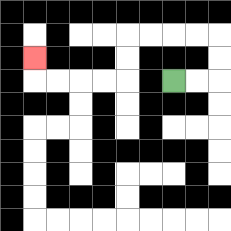{'start': '[7, 3]', 'end': '[1, 2]', 'path_directions': 'R,R,U,U,L,L,L,L,D,D,L,L,L,L,U', 'path_coordinates': '[[7, 3], [8, 3], [9, 3], [9, 2], [9, 1], [8, 1], [7, 1], [6, 1], [5, 1], [5, 2], [5, 3], [4, 3], [3, 3], [2, 3], [1, 3], [1, 2]]'}